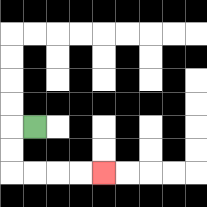{'start': '[1, 5]', 'end': '[4, 7]', 'path_directions': 'L,D,D,R,R,R,R', 'path_coordinates': '[[1, 5], [0, 5], [0, 6], [0, 7], [1, 7], [2, 7], [3, 7], [4, 7]]'}